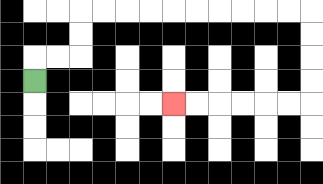{'start': '[1, 3]', 'end': '[7, 4]', 'path_directions': 'U,R,R,U,U,R,R,R,R,R,R,R,R,R,R,D,D,D,D,L,L,L,L,L,L', 'path_coordinates': '[[1, 3], [1, 2], [2, 2], [3, 2], [3, 1], [3, 0], [4, 0], [5, 0], [6, 0], [7, 0], [8, 0], [9, 0], [10, 0], [11, 0], [12, 0], [13, 0], [13, 1], [13, 2], [13, 3], [13, 4], [12, 4], [11, 4], [10, 4], [9, 4], [8, 4], [7, 4]]'}